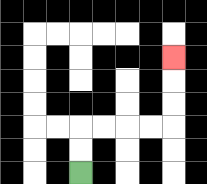{'start': '[3, 7]', 'end': '[7, 2]', 'path_directions': 'U,U,R,R,R,R,U,U,U', 'path_coordinates': '[[3, 7], [3, 6], [3, 5], [4, 5], [5, 5], [6, 5], [7, 5], [7, 4], [7, 3], [7, 2]]'}